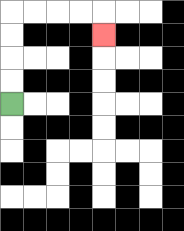{'start': '[0, 4]', 'end': '[4, 1]', 'path_directions': 'U,U,U,U,R,R,R,R,D', 'path_coordinates': '[[0, 4], [0, 3], [0, 2], [0, 1], [0, 0], [1, 0], [2, 0], [3, 0], [4, 0], [4, 1]]'}